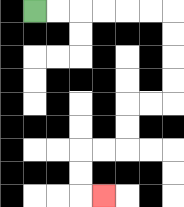{'start': '[1, 0]', 'end': '[4, 8]', 'path_directions': 'R,R,R,R,R,R,D,D,D,D,L,L,D,D,L,L,D,D,R', 'path_coordinates': '[[1, 0], [2, 0], [3, 0], [4, 0], [5, 0], [6, 0], [7, 0], [7, 1], [7, 2], [7, 3], [7, 4], [6, 4], [5, 4], [5, 5], [5, 6], [4, 6], [3, 6], [3, 7], [3, 8], [4, 8]]'}